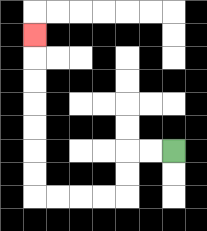{'start': '[7, 6]', 'end': '[1, 1]', 'path_directions': 'L,L,D,D,L,L,L,L,U,U,U,U,U,U,U', 'path_coordinates': '[[7, 6], [6, 6], [5, 6], [5, 7], [5, 8], [4, 8], [3, 8], [2, 8], [1, 8], [1, 7], [1, 6], [1, 5], [1, 4], [1, 3], [1, 2], [1, 1]]'}